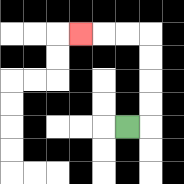{'start': '[5, 5]', 'end': '[3, 1]', 'path_directions': 'R,U,U,U,U,L,L,L', 'path_coordinates': '[[5, 5], [6, 5], [6, 4], [6, 3], [6, 2], [6, 1], [5, 1], [4, 1], [3, 1]]'}